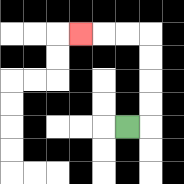{'start': '[5, 5]', 'end': '[3, 1]', 'path_directions': 'R,U,U,U,U,L,L,L', 'path_coordinates': '[[5, 5], [6, 5], [6, 4], [6, 3], [6, 2], [6, 1], [5, 1], [4, 1], [3, 1]]'}